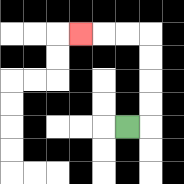{'start': '[5, 5]', 'end': '[3, 1]', 'path_directions': 'R,U,U,U,U,L,L,L', 'path_coordinates': '[[5, 5], [6, 5], [6, 4], [6, 3], [6, 2], [6, 1], [5, 1], [4, 1], [3, 1]]'}